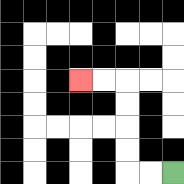{'start': '[7, 7]', 'end': '[3, 3]', 'path_directions': 'L,L,U,U,U,U,L,L', 'path_coordinates': '[[7, 7], [6, 7], [5, 7], [5, 6], [5, 5], [5, 4], [5, 3], [4, 3], [3, 3]]'}